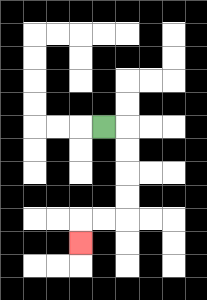{'start': '[4, 5]', 'end': '[3, 10]', 'path_directions': 'R,D,D,D,D,L,L,D', 'path_coordinates': '[[4, 5], [5, 5], [5, 6], [5, 7], [5, 8], [5, 9], [4, 9], [3, 9], [3, 10]]'}